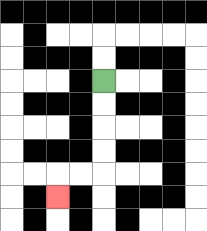{'start': '[4, 3]', 'end': '[2, 8]', 'path_directions': 'D,D,D,D,L,L,D', 'path_coordinates': '[[4, 3], [4, 4], [4, 5], [4, 6], [4, 7], [3, 7], [2, 7], [2, 8]]'}